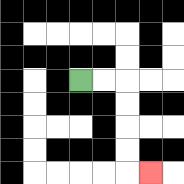{'start': '[3, 3]', 'end': '[6, 7]', 'path_directions': 'R,R,D,D,D,D,R', 'path_coordinates': '[[3, 3], [4, 3], [5, 3], [5, 4], [5, 5], [5, 6], [5, 7], [6, 7]]'}